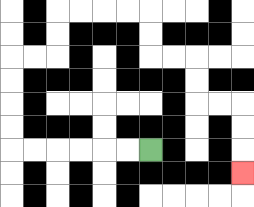{'start': '[6, 6]', 'end': '[10, 7]', 'path_directions': 'L,L,L,L,L,L,U,U,U,U,R,R,U,U,R,R,R,R,D,D,R,R,D,D,R,R,D,D,D', 'path_coordinates': '[[6, 6], [5, 6], [4, 6], [3, 6], [2, 6], [1, 6], [0, 6], [0, 5], [0, 4], [0, 3], [0, 2], [1, 2], [2, 2], [2, 1], [2, 0], [3, 0], [4, 0], [5, 0], [6, 0], [6, 1], [6, 2], [7, 2], [8, 2], [8, 3], [8, 4], [9, 4], [10, 4], [10, 5], [10, 6], [10, 7]]'}